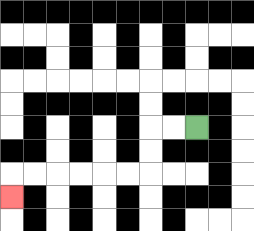{'start': '[8, 5]', 'end': '[0, 8]', 'path_directions': 'L,L,D,D,L,L,L,L,L,L,D', 'path_coordinates': '[[8, 5], [7, 5], [6, 5], [6, 6], [6, 7], [5, 7], [4, 7], [3, 7], [2, 7], [1, 7], [0, 7], [0, 8]]'}